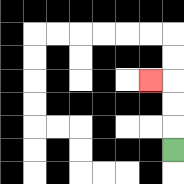{'start': '[7, 6]', 'end': '[6, 3]', 'path_directions': 'U,U,U,L', 'path_coordinates': '[[7, 6], [7, 5], [7, 4], [7, 3], [6, 3]]'}